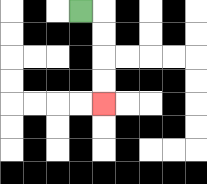{'start': '[3, 0]', 'end': '[4, 4]', 'path_directions': 'R,D,D,D,D', 'path_coordinates': '[[3, 0], [4, 0], [4, 1], [4, 2], [4, 3], [4, 4]]'}